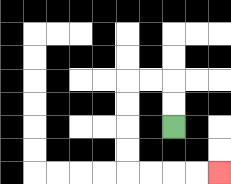{'start': '[7, 5]', 'end': '[9, 7]', 'path_directions': 'U,U,L,L,D,D,D,D,R,R,R,R', 'path_coordinates': '[[7, 5], [7, 4], [7, 3], [6, 3], [5, 3], [5, 4], [5, 5], [5, 6], [5, 7], [6, 7], [7, 7], [8, 7], [9, 7]]'}